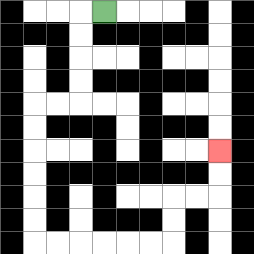{'start': '[4, 0]', 'end': '[9, 6]', 'path_directions': 'L,D,D,D,D,L,L,D,D,D,D,D,D,R,R,R,R,R,R,U,U,R,R,U,U', 'path_coordinates': '[[4, 0], [3, 0], [3, 1], [3, 2], [3, 3], [3, 4], [2, 4], [1, 4], [1, 5], [1, 6], [1, 7], [1, 8], [1, 9], [1, 10], [2, 10], [3, 10], [4, 10], [5, 10], [6, 10], [7, 10], [7, 9], [7, 8], [8, 8], [9, 8], [9, 7], [9, 6]]'}